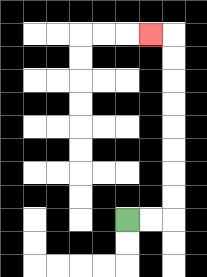{'start': '[5, 9]', 'end': '[6, 1]', 'path_directions': 'R,R,U,U,U,U,U,U,U,U,L', 'path_coordinates': '[[5, 9], [6, 9], [7, 9], [7, 8], [7, 7], [7, 6], [7, 5], [7, 4], [7, 3], [7, 2], [7, 1], [6, 1]]'}